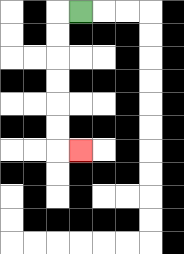{'start': '[3, 0]', 'end': '[3, 6]', 'path_directions': 'L,D,D,D,D,D,D,R', 'path_coordinates': '[[3, 0], [2, 0], [2, 1], [2, 2], [2, 3], [2, 4], [2, 5], [2, 6], [3, 6]]'}